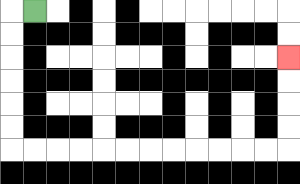{'start': '[1, 0]', 'end': '[12, 2]', 'path_directions': 'L,D,D,D,D,D,D,R,R,R,R,R,R,R,R,R,R,R,R,U,U,U,U', 'path_coordinates': '[[1, 0], [0, 0], [0, 1], [0, 2], [0, 3], [0, 4], [0, 5], [0, 6], [1, 6], [2, 6], [3, 6], [4, 6], [5, 6], [6, 6], [7, 6], [8, 6], [9, 6], [10, 6], [11, 6], [12, 6], [12, 5], [12, 4], [12, 3], [12, 2]]'}